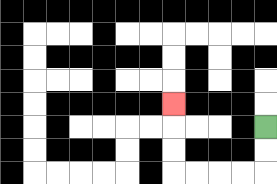{'start': '[11, 5]', 'end': '[7, 4]', 'path_directions': 'D,D,L,L,L,L,U,U,U', 'path_coordinates': '[[11, 5], [11, 6], [11, 7], [10, 7], [9, 7], [8, 7], [7, 7], [7, 6], [7, 5], [7, 4]]'}